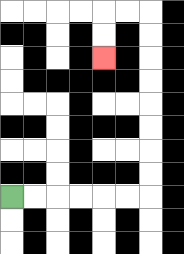{'start': '[0, 8]', 'end': '[4, 2]', 'path_directions': 'R,R,R,R,R,R,U,U,U,U,U,U,U,U,L,L,D,D', 'path_coordinates': '[[0, 8], [1, 8], [2, 8], [3, 8], [4, 8], [5, 8], [6, 8], [6, 7], [6, 6], [6, 5], [6, 4], [6, 3], [6, 2], [6, 1], [6, 0], [5, 0], [4, 0], [4, 1], [4, 2]]'}